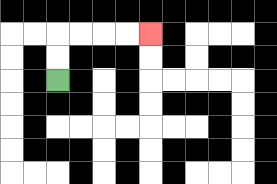{'start': '[2, 3]', 'end': '[6, 1]', 'path_directions': 'U,U,R,R,R,R', 'path_coordinates': '[[2, 3], [2, 2], [2, 1], [3, 1], [4, 1], [5, 1], [6, 1]]'}